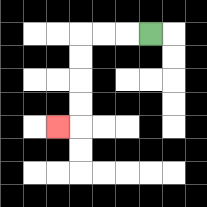{'start': '[6, 1]', 'end': '[2, 5]', 'path_directions': 'L,L,L,D,D,D,D,L', 'path_coordinates': '[[6, 1], [5, 1], [4, 1], [3, 1], [3, 2], [3, 3], [3, 4], [3, 5], [2, 5]]'}